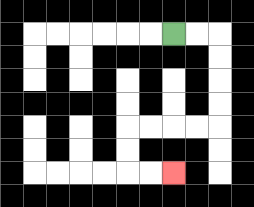{'start': '[7, 1]', 'end': '[7, 7]', 'path_directions': 'R,R,D,D,D,D,L,L,L,L,D,D,R,R', 'path_coordinates': '[[7, 1], [8, 1], [9, 1], [9, 2], [9, 3], [9, 4], [9, 5], [8, 5], [7, 5], [6, 5], [5, 5], [5, 6], [5, 7], [6, 7], [7, 7]]'}